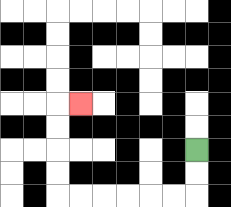{'start': '[8, 6]', 'end': '[3, 4]', 'path_directions': 'D,D,L,L,L,L,L,L,U,U,U,U,R', 'path_coordinates': '[[8, 6], [8, 7], [8, 8], [7, 8], [6, 8], [5, 8], [4, 8], [3, 8], [2, 8], [2, 7], [2, 6], [2, 5], [2, 4], [3, 4]]'}